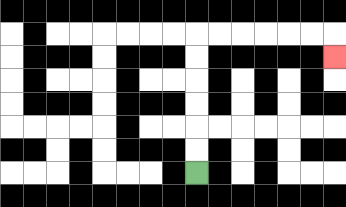{'start': '[8, 7]', 'end': '[14, 2]', 'path_directions': 'U,U,U,U,U,U,R,R,R,R,R,R,D', 'path_coordinates': '[[8, 7], [8, 6], [8, 5], [8, 4], [8, 3], [8, 2], [8, 1], [9, 1], [10, 1], [11, 1], [12, 1], [13, 1], [14, 1], [14, 2]]'}